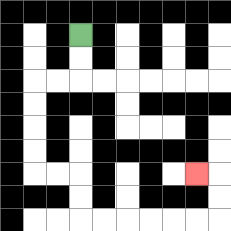{'start': '[3, 1]', 'end': '[8, 7]', 'path_directions': 'D,D,L,L,D,D,D,D,R,R,D,D,R,R,R,R,R,R,U,U,L', 'path_coordinates': '[[3, 1], [3, 2], [3, 3], [2, 3], [1, 3], [1, 4], [1, 5], [1, 6], [1, 7], [2, 7], [3, 7], [3, 8], [3, 9], [4, 9], [5, 9], [6, 9], [7, 9], [8, 9], [9, 9], [9, 8], [9, 7], [8, 7]]'}